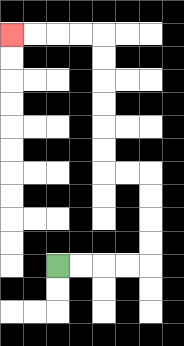{'start': '[2, 11]', 'end': '[0, 1]', 'path_directions': 'R,R,R,R,U,U,U,U,L,L,U,U,U,U,U,U,L,L,L,L', 'path_coordinates': '[[2, 11], [3, 11], [4, 11], [5, 11], [6, 11], [6, 10], [6, 9], [6, 8], [6, 7], [5, 7], [4, 7], [4, 6], [4, 5], [4, 4], [4, 3], [4, 2], [4, 1], [3, 1], [2, 1], [1, 1], [0, 1]]'}